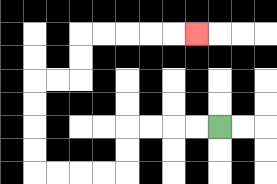{'start': '[9, 5]', 'end': '[8, 1]', 'path_directions': 'L,L,L,L,D,D,L,L,L,L,U,U,U,U,R,R,U,U,R,R,R,R,R', 'path_coordinates': '[[9, 5], [8, 5], [7, 5], [6, 5], [5, 5], [5, 6], [5, 7], [4, 7], [3, 7], [2, 7], [1, 7], [1, 6], [1, 5], [1, 4], [1, 3], [2, 3], [3, 3], [3, 2], [3, 1], [4, 1], [5, 1], [6, 1], [7, 1], [8, 1]]'}